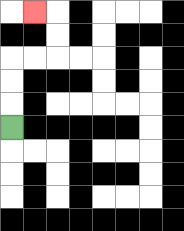{'start': '[0, 5]', 'end': '[1, 0]', 'path_directions': 'U,U,U,R,R,U,U,L', 'path_coordinates': '[[0, 5], [0, 4], [0, 3], [0, 2], [1, 2], [2, 2], [2, 1], [2, 0], [1, 0]]'}